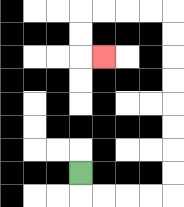{'start': '[3, 7]', 'end': '[4, 2]', 'path_directions': 'D,R,R,R,R,U,U,U,U,U,U,U,U,L,L,L,L,D,D,R', 'path_coordinates': '[[3, 7], [3, 8], [4, 8], [5, 8], [6, 8], [7, 8], [7, 7], [7, 6], [7, 5], [7, 4], [7, 3], [7, 2], [7, 1], [7, 0], [6, 0], [5, 0], [4, 0], [3, 0], [3, 1], [3, 2], [4, 2]]'}